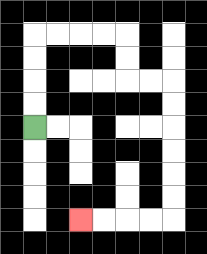{'start': '[1, 5]', 'end': '[3, 9]', 'path_directions': 'U,U,U,U,R,R,R,R,D,D,R,R,D,D,D,D,D,D,L,L,L,L', 'path_coordinates': '[[1, 5], [1, 4], [1, 3], [1, 2], [1, 1], [2, 1], [3, 1], [4, 1], [5, 1], [5, 2], [5, 3], [6, 3], [7, 3], [7, 4], [7, 5], [7, 6], [7, 7], [7, 8], [7, 9], [6, 9], [5, 9], [4, 9], [3, 9]]'}